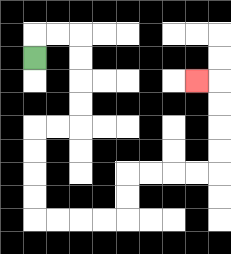{'start': '[1, 2]', 'end': '[8, 3]', 'path_directions': 'U,R,R,D,D,D,D,L,L,D,D,D,D,R,R,R,R,U,U,R,R,R,R,U,U,U,U,L', 'path_coordinates': '[[1, 2], [1, 1], [2, 1], [3, 1], [3, 2], [3, 3], [3, 4], [3, 5], [2, 5], [1, 5], [1, 6], [1, 7], [1, 8], [1, 9], [2, 9], [3, 9], [4, 9], [5, 9], [5, 8], [5, 7], [6, 7], [7, 7], [8, 7], [9, 7], [9, 6], [9, 5], [9, 4], [9, 3], [8, 3]]'}